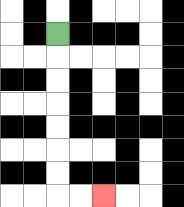{'start': '[2, 1]', 'end': '[4, 8]', 'path_directions': 'D,D,D,D,D,D,D,R,R', 'path_coordinates': '[[2, 1], [2, 2], [2, 3], [2, 4], [2, 5], [2, 6], [2, 7], [2, 8], [3, 8], [4, 8]]'}